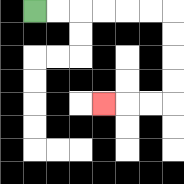{'start': '[1, 0]', 'end': '[4, 4]', 'path_directions': 'R,R,R,R,R,R,D,D,D,D,L,L,L', 'path_coordinates': '[[1, 0], [2, 0], [3, 0], [4, 0], [5, 0], [6, 0], [7, 0], [7, 1], [7, 2], [7, 3], [7, 4], [6, 4], [5, 4], [4, 4]]'}